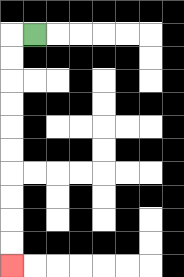{'start': '[1, 1]', 'end': '[0, 11]', 'path_directions': 'L,D,D,D,D,D,D,D,D,D,D', 'path_coordinates': '[[1, 1], [0, 1], [0, 2], [0, 3], [0, 4], [0, 5], [0, 6], [0, 7], [0, 8], [0, 9], [0, 10], [0, 11]]'}